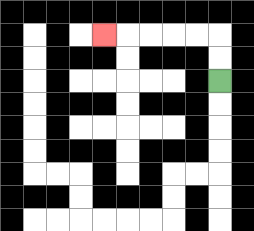{'start': '[9, 3]', 'end': '[4, 1]', 'path_directions': 'U,U,L,L,L,L,L', 'path_coordinates': '[[9, 3], [9, 2], [9, 1], [8, 1], [7, 1], [6, 1], [5, 1], [4, 1]]'}